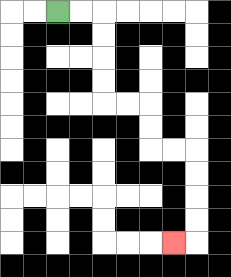{'start': '[2, 0]', 'end': '[7, 10]', 'path_directions': 'R,R,D,D,D,D,R,R,D,D,R,R,D,D,D,D,L', 'path_coordinates': '[[2, 0], [3, 0], [4, 0], [4, 1], [4, 2], [4, 3], [4, 4], [5, 4], [6, 4], [6, 5], [6, 6], [7, 6], [8, 6], [8, 7], [8, 8], [8, 9], [8, 10], [7, 10]]'}